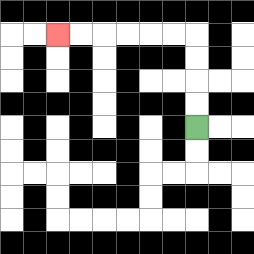{'start': '[8, 5]', 'end': '[2, 1]', 'path_directions': 'U,U,U,U,L,L,L,L,L,L', 'path_coordinates': '[[8, 5], [8, 4], [8, 3], [8, 2], [8, 1], [7, 1], [6, 1], [5, 1], [4, 1], [3, 1], [2, 1]]'}